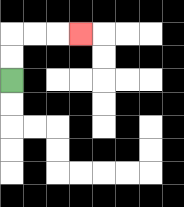{'start': '[0, 3]', 'end': '[3, 1]', 'path_directions': 'U,U,R,R,R', 'path_coordinates': '[[0, 3], [0, 2], [0, 1], [1, 1], [2, 1], [3, 1]]'}